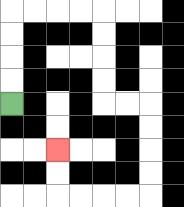{'start': '[0, 4]', 'end': '[2, 6]', 'path_directions': 'U,U,U,U,R,R,R,R,D,D,D,D,R,R,D,D,D,D,L,L,L,L,U,U', 'path_coordinates': '[[0, 4], [0, 3], [0, 2], [0, 1], [0, 0], [1, 0], [2, 0], [3, 0], [4, 0], [4, 1], [4, 2], [4, 3], [4, 4], [5, 4], [6, 4], [6, 5], [6, 6], [6, 7], [6, 8], [5, 8], [4, 8], [3, 8], [2, 8], [2, 7], [2, 6]]'}